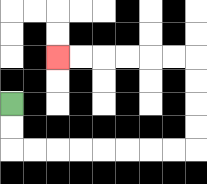{'start': '[0, 4]', 'end': '[2, 2]', 'path_directions': 'D,D,R,R,R,R,R,R,R,R,U,U,U,U,L,L,L,L,L,L', 'path_coordinates': '[[0, 4], [0, 5], [0, 6], [1, 6], [2, 6], [3, 6], [4, 6], [5, 6], [6, 6], [7, 6], [8, 6], [8, 5], [8, 4], [8, 3], [8, 2], [7, 2], [6, 2], [5, 2], [4, 2], [3, 2], [2, 2]]'}